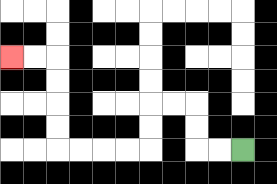{'start': '[10, 6]', 'end': '[0, 2]', 'path_directions': 'L,L,U,U,L,L,D,D,L,L,L,L,U,U,U,U,L,L', 'path_coordinates': '[[10, 6], [9, 6], [8, 6], [8, 5], [8, 4], [7, 4], [6, 4], [6, 5], [6, 6], [5, 6], [4, 6], [3, 6], [2, 6], [2, 5], [2, 4], [2, 3], [2, 2], [1, 2], [0, 2]]'}